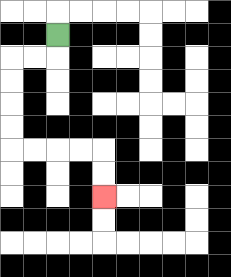{'start': '[2, 1]', 'end': '[4, 8]', 'path_directions': 'D,L,L,D,D,D,D,R,R,R,R,D,D', 'path_coordinates': '[[2, 1], [2, 2], [1, 2], [0, 2], [0, 3], [0, 4], [0, 5], [0, 6], [1, 6], [2, 6], [3, 6], [4, 6], [4, 7], [4, 8]]'}